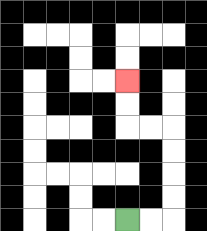{'start': '[5, 9]', 'end': '[5, 3]', 'path_directions': 'R,R,U,U,U,U,L,L,U,U', 'path_coordinates': '[[5, 9], [6, 9], [7, 9], [7, 8], [7, 7], [7, 6], [7, 5], [6, 5], [5, 5], [5, 4], [5, 3]]'}